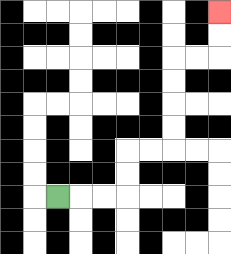{'start': '[2, 8]', 'end': '[9, 0]', 'path_directions': 'R,R,R,U,U,R,R,U,U,U,U,R,R,U,U', 'path_coordinates': '[[2, 8], [3, 8], [4, 8], [5, 8], [5, 7], [5, 6], [6, 6], [7, 6], [7, 5], [7, 4], [7, 3], [7, 2], [8, 2], [9, 2], [9, 1], [9, 0]]'}